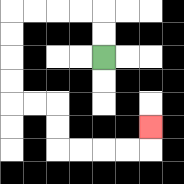{'start': '[4, 2]', 'end': '[6, 5]', 'path_directions': 'U,U,L,L,L,L,D,D,D,D,R,R,D,D,R,R,R,R,U', 'path_coordinates': '[[4, 2], [4, 1], [4, 0], [3, 0], [2, 0], [1, 0], [0, 0], [0, 1], [0, 2], [0, 3], [0, 4], [1, 4], [2, 4], [2, 5], [2, 6], [3, 6], [4, 6], [5, 6], [6, 6], [6, 5]]'}